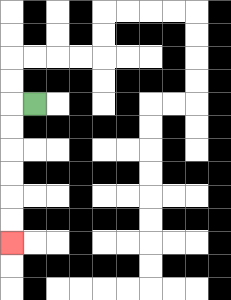{'start': '[1, 4]', 'end': '[0, 10]', 'path_directions': 'L,D,D,D,D,D,D', 'path_coordinates': '[[1, 4], [0, 4], [0, 5], [0, 6], [0, 7], [0, 8], [0, 9], [0, 10]]'}